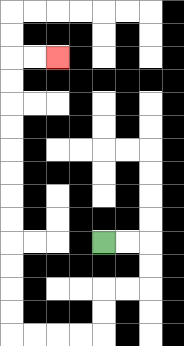{'start': '[4, 10]', 'end': '[2, 2]', 'path_directions': 'R,R,D,D,L,L,D,D,L,L,L,L,U,U,U,U,U,U,U,U,U,U,U,U,R,R', 'path_coordinates': '[[4, 10], [5, 10], [6, 10], [6, 11], [6, 12], [5, 12], [4, 12], [4, 13], [4, 14], [3, 14], [2, 14], [1, 14], [0, 14], [0, 13], [0, 12], [0, 11], [0, 10], [0, 9], [0, 8], [0, 7], [0, 6], [0, 5], [0, 4], [0, 3], [0, 2], [1, 2], [2, 2]]'}